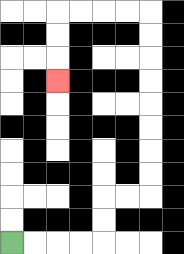{'start': '[0, 10]', 'end': '[2, 3]', 'path_directions': 'R,R,R,R,U,U,R,R,U,U,U,U,U,U,U,U,L,L,L,L,D,D,D', 'path_coordinates': '[[0, 10], [1, 10], [2, 10], [3, 10], [4, 10], [4, 9], [4, 8], [5, 8], [6, 8], [6, 7], [6, 6], [6, 5], [6, 4], [6, 3], [6, 2], [6, 1], [6, 0], [5, 0], [4, 0], [3, 0], [2, 0], [2, 1], [2, 2], [2, 3]]'}